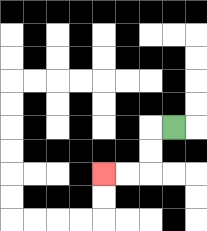{'start': '[7, 5]', 'end': '[4, 7]', 'path_directions': 'L,D,D,L,L', 'path_coordinates': '[[7, 5], [6, 5], [6, 6], [6, 7], [5, 7], [4, 7]]'}